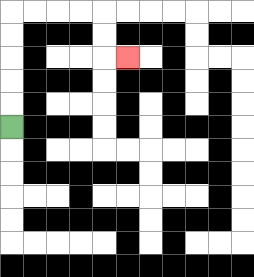{'start': '[0, 5]', 'end': '[5, 2]', 'path_directions': 'U,U,U,U,U,R,R,R,R,D,D,R', 'path_coordinates': '[[0, 5], [0, 4], [0, 3], [0, 2], [0, 1], [0, 0], [1, 0], [2, 0], [3, 0], [4, 0], [4, 1], [4, 2], [5, 2]]'}